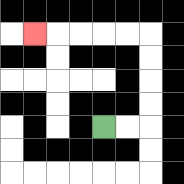{'start': '[4, 5]', 'end': '[1, 1]', 'path_directions': 'R,R,U,U,U,U,L,L,L,L,L', 'path_coordinates': '[[4, 5], [5, 5], [6, 5], [6, 4], [6, 3], [6, 2], [6, 1], [5, 1], [4, 1], [3, 1], [2, 1], [1, 1]]'}